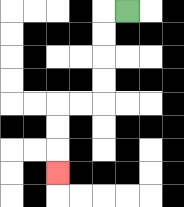{'start': '[5, 0]', 'end': '[2, 7]', 'path_directions': 'L,D,D,D,D,L,L,D,D,D', 'path_coordinates': '[[5, 0], [4, 0], [4, 1], [4, 2], [4, 3], [4, 4], [3, 4], [2, 4], [2, 5], [2, 6], [2, 7]]'}